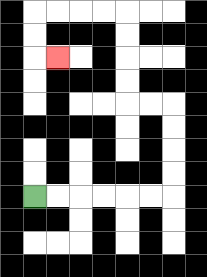{'start': '[1, 8]', 'end': '[2, 2]', 'path_directions': 'R,R,R,R,R,R,U,U,U,U,L,L,U,U,U,U,L,L,L,L,D,D,R', 'path_coordinates': '[[1, 8], [2, 8], [3, 8], [4, 8], [5, 8], [6, 8], [7, 8], [7, 7], [7, 6], [7, 5], [7, 4], [6, 4], [5, 4], [5, 3], [5, 2], [5, 1], [5, 0], [4, 0], [3, 0], [2, 0], [1, 0], [1, 1], [1, 2], [2, 2]]'}